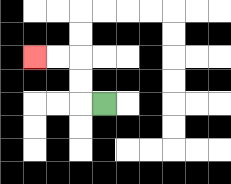{'start': '[4, 4]', 'end': '[1, 2]', 'path_directions': 'L,U,U,L,L', 'path_coordinates': '[[4, 4], [3, 4], [3, 3], [3, 2], [2, 2], [1, 2]]'}